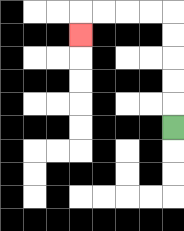{'start': '[7, 5]', 'end': '[3, 1]', 'path_directions': 'U,U,U,U,U,L,L,L,L,D', 'path_coordinates': '[[7, 5], [7, 4], [7, 3], [7, 2], [7, 1], [7, 0], [6, 0], [5, 0], [4, 0], [3, 0], [3, 1]]'}